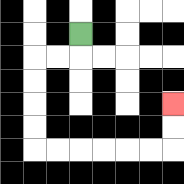{'start': '[3, 1]', 'end': '[7, 4]', 'path_directions': 'D,L,L,D,D,D,D,R,R,R,R,R,R,U,U', 'path_coordinates': '[[3, 1], [3, 2], [2, 2], [1, 2], [1, 3], [1, 4], [1, 5], [1, 6], [2, 6], [3, 6], [4, 6], [5, 6], [6, 6], [7, 6], [7, 5], [7, 4]]'}